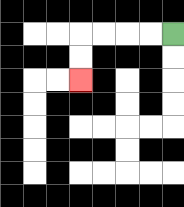{'start': '[7, 1]', 'end': '[3, 3]', 'path_directions': 'L,L,L,L,D,D', 'path_coordinates': '[[7, 1], [6, 1], [5, 1], [4, 1], [3, 1], [3, 2], [3, 3]]'}